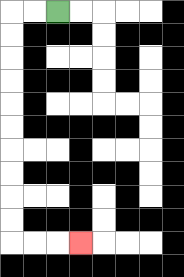{'start': '[2, 0]', 'end': '[3, 10]', 'path_directions': 'L,L,D,D,D,D,D,D,D,D,D,D,R,R,R', 'path_coordinates': '[[2, 0], [1, 0], [0, 0], [0, 1], [0, 2], [0, 3], [0, 4], [0, 5], [0, 6], [0, 7], [0, 8], [0, 9], [0, 10], [1, 10], [2, 10], [3, 10]]'}